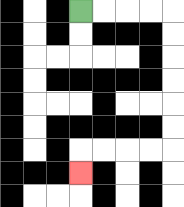{'start': '[3, 0]', 'end': '[3, 7]', 'path_directions': 'R,R,R,R,D,D,D,D,D,D,L,L,L,L,D', 'path_coordinates': '[[3, 0], [4, 0], [5, 0], [6, 0], [7, 0], [7, 1], [7, 2], [7, 3], [7, 4], [7, 5], [7, 6], [6, 6], [5, 6], [4, 6], [3, 6], [3, 7]]'}